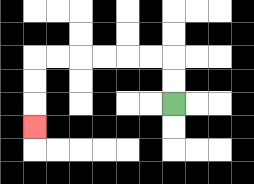{'start': '[7, 4]', 'end': '[1, 5]', 'path_directions': 'U,U,L,L,L,L,L,L,D,D,D', 'path_coordinates': '[[7, 4], [7, 3], [7, 2], [6, 2], [5, 2], [4, 2], [3, 2], [2, 2], [1, 2], [1, 3], [1, 4], [1, 5]]'}